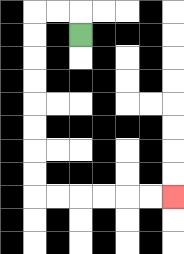{'start': '[3, 1]', 'end': '[7, 8]', 'path_directions': 'U,L,L,D,D,D,D,D,D,D,D,R,R,R,R,R,R', 'path_coordinates': '[[3, 1], [3, 0], [2, 0], [1, 0], [1, 1], [1, 2], [1, 3], [1, 4], [1, 5], [1, 6], [1, 7], [1, 8], [2, 8], [3, 8], [4, 8], [5, 8], [6, 8], [7, 8]]'}